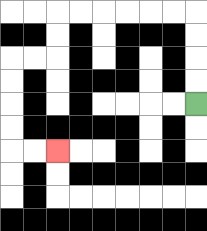{'start': '[8, 4]', 'end': '[2, 6]', 'path_directions': 'U,U,U,U,L,L,L,L,L,L,D,D,L,L,D,D,D,D,R,R', 'path_coordinates': '[[8, 4], [8, 3], [8, 2], [8, 1], [8, 0], [7, 0], [6, 0], [5, 0], [4, 0], [3, 0], [2, 0], [2, 1], [2, 2], [1, 2], [0, 2], [0, 3], [0, 4], [0, 5], [0, 6], [1, 6], [2, 6]]'}